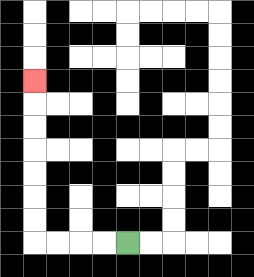{'start': '[5, 10]', 'end': '[1, 3]', 'path_directions': 'L,L,L,L,U,U,U,U,U,U,U', 'path_coordinates': '[[5, 10], [4, 10], [3, 10], [2, 10], [1, 10], [1, 9], [1, 8], [1, 7], [1, 6], [1, 5], [1, 4], [1, 3]]'}